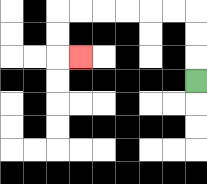{'start': '[8, 3]', 'end': '[3, 2]', 'path_directions': 'U,U,U,L,L,L,L,L,L,D,D,R', 'path_coordinates': '[[8, 3], [8, 2], [8, 1], [8, 0], [7, 0], [6, 0], [5, 0], [4, 0], [3, 0], [2, 0], [2, 1], [2, 2], [3, 2]]'}